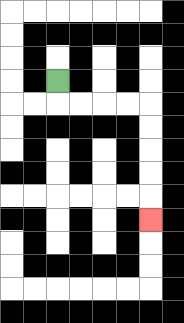{'start': '[2, 3]', 'end': '[6, 9]', 'path_directions': 'D,R,R,R,R,D,D,D,D,D', 'path_coordinates': '[[2, 3], [2, 4], [3, 4], [4, 4], [5, 4], [6, 4], [6, 5], [6, 6], [6, 7], [6, 8], [6, 9]]'}